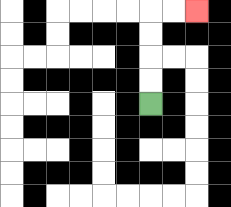{'start': '[6, 4]', 'end': '[8, 0]', 'path_directions': 'U,U,U,U,R,R', 'path_coordinates': '[[6, 4], [6, 3], [6, 2], [6, 1], [6, 0], [7, 0], [8, 0]]'}